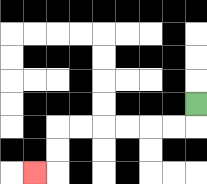{'start': '[8, 4]', 'end': '[1, 7]', 'path_directions': 'D,L,L,L,L,L,L,D,D,L', 'path_coordinates': '[[8, 4], [8, 5], [7, 5], [6, 5], [5, 5], [4, 5], [3, 5], [2, 5], [2, 6], [2, 7], [1, 7]]'}